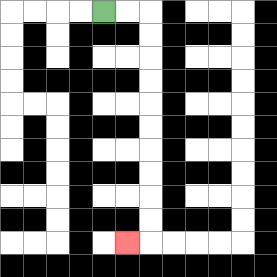{'start': '[4, 0]', 'end': '[5, 10]', 'path_directions': 'R,R,D,D,D,D,D,D,D,D,D,D,L', 'path_coordinates': '[[4, 0], [5, 0], [6, 0], [6, 1], [6, 2], [6, 3], [6, 4], [6, 5], [6, 6], [6, 7], [6, 8], [6, 9], [6, 10], [5, 10]]'}